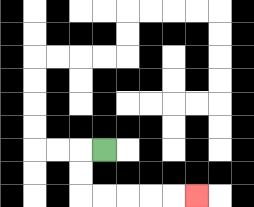{'start': '[4, 6]', 'end': '[8, 8]', 'path_directions': 'L,D,D,R,R,R,R,R', 'path_coordinates': '[[4, 6], [3, 6], [3, 7], [3, 8], [4, 8], [5, 8], [6, 8], [7, 8], [8, 8]]'}